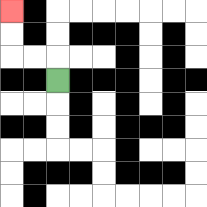{'start': '[2, 3]', 'end': '[0, 0]', 'path_directions': 'U,L,L,U,U', 'path_coordinates': '[[2, 3], [2, 2], [1, 2], [0, 2], [0, 1], [0, 0]]'}